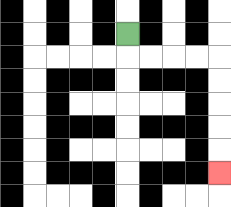{'start': '[5, 1]', 'end': '[9, 7]', 'path_directions': 'D,R,R,R,R,D,D,D,D,D', 'path_coordinates': '[[5, 1], [5, 2], [6, 2], [7, 2], [8, 2], [9, 2], [9, 3], [9, 4], [9, 5], [9, 6], [9, 7]]'}